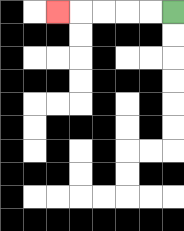{'start': '[7, 0]', 'end': '[2, 0]', 'path_directions': 'L,L,L,L,L', 'path_coordinates': '[[7, 0], [6, 0], [5, 0], [4, 0], [3, 0], [2, 0]]'}